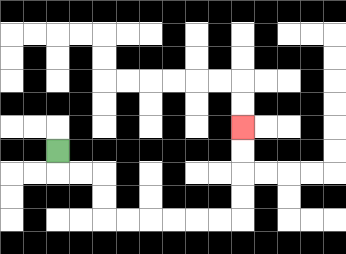{'start': '[2, 6]', 'end': '[10, 5]', 'path_directions': 'D,R,R,D,D,R,R,R,R,R,R,U,U,U,U', 'path_coordinates': '[[2, 6], [2, 7], [3, 7], [4, 7], [4, 8], [4, 9], [5, 9], [6, 9], [7, 9], [8, 9], [9, 9], [10, 9], [10, 8], [10, 7], [10, 6], [10, 5]]'}